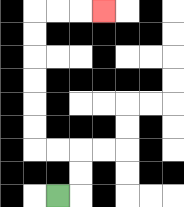{'start': '[2, 8]', 'end': '[4, 0]', 'path_directions': 'R,U,U,L,L,U,U,U,U,U,U,R,R,R', 'path_coordinates': '[[2, 8], [3, 8], [3, 7], [3, 6], [2, 6], [1, 6], [1, 5], [1, 4], [1, 3], [1, 2], [1, 1], [1, 0], [2, 0], [3, 0], [4, 0]]'}